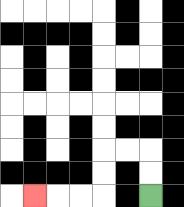{'start': '[6, 8]', 'end': '[1, 8]', 'path_directions': 'U,U,L,L,D,D,L,L,L', 'path_coordinates': '[[6, 8], [6, 7], [6, 6], [5, 6], [4, 6], [4, 7], [4, 8], [3, 8], [2, 8], [1, 8]]'}